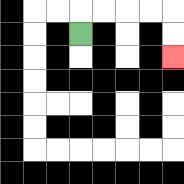{'start': '[3, 1]', 'end': '[7, 2]', 'path_directions': 'U,R,R,R,R,D,D', 'path_coordinates': '[[3, 1], [3, 0], [4, 0], [5, 0], [6, 0], [7, 0], [7, 1], [7, 2]]'}